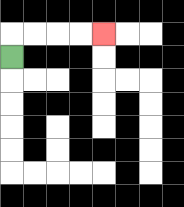{'start': '[0, 2]', 'end': '[4, 1]', 'path_directions': 'U,R,R,R,R', 'path_coordinates': '[[0, 2], [0, 1], [1, 1], [2, 1], [3, 1], [4, 1]]'}